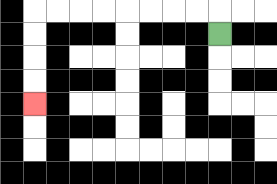{'start': '[9, 1]', 'end': '[1, 4]', 'path_directions': 'U,L,L,L,L,L,L,L,L,D,D,D,D', 'path_coordinates': '[[9, 1], [9, 0], [8, 0], [7, 0], [6, 0], [5, 0], [4, 0], [3, 0], [2, 0], [1, 0], [1, 1], [1, 2], [1, 3], [1, 4]]'}